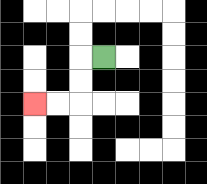{'start': '[4, 2]', 'end': '[1, 4]', 'path_directions': 'L,D,D,L,L', 'path_coordinates': '[[4, 2], [3, 2], [3, 3], [3, 4], [2, 4], [1, 4]]'}